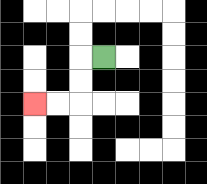{'start': '[4, 2]', 'end': '[1, 4]', 'path_directions': 'L,D,D,L,L', 'path_coordinates': '[[4, 2], [3, 2], [3, 3], [3, 4], [2, 4], [1, 4]]'}